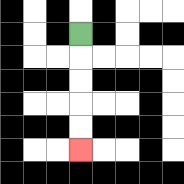{'start': '[3, 1]', 'end': '[3, 6]', 'path_directions': 'D,D,D,D,D', 'path_coordinates': '[[3, 1], [3, 2], [3, 3], [3, 4], [3, 5], [3, 6]]'}